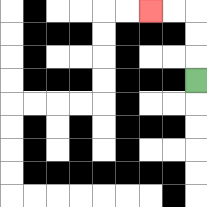{'start': '[8, 3]', 'end': '[6, 0]', 'path_directions': 'U,U,U,L,L', 'path_coordinates': '[[8, 3], [8, 2], [8, 1], [8, 0], [7, 0], [6, 0]]'}